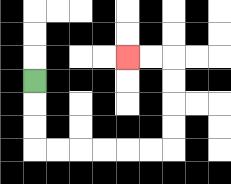{'start': '[1, 3]', 'end': '[5, 2]', 'path_directions': 'D,D,D,R,R,R,R,R,R,U,U,U,U,L,L', 'path_coordinates': '[[1, 3], [1, 4], [1, 5], [1, 6], [2, 6], [3, 6], [4, 6], [5, 6], [6, 6], [7, 6], [7, 5], [7, 4], [7, 3], [7, 2], [6, 2], [5, 2]]'}